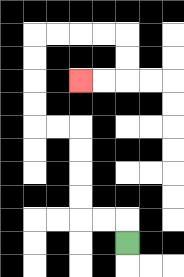{'start': '[5, 10]', 'end': '[3, 3]', 'path_directions': 'U,L,L,U,U,U,U,L,L,U,U,U,U,R,R,R,R,D,D,L,L', 'path_coordinates': '[[5, 10], [5, 9], [4, 9], [3, 9], [3, 8], [3, 7], [3, 6], [3, 5], [2, 5], [1, 5], [1, 4], [1, 3], [1, 2], [1, 1], [2, 1], [3, 1], [4, 1], [5, 1], [5, 2], [5, 3], [4, 3], [3, 3]]'}